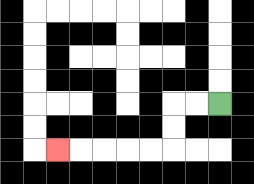{'start': '[9, 4]', 'end': '[2, 6]', 'path_directions': 'L,L,D,D,L,L,L,L,L', 'path_coordinates': '[[9, 4], [8, 4], [7, 4], [7, 5], [7, 6], [6, 6], [5, 6], [4, 6], [3, 6], [2, 6]]'}